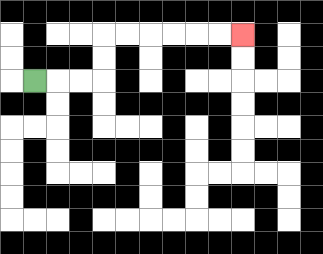{'start': '[1, 3]', 'end': '[10, 1]', 'path_directions': 'R,R,R,U,U,R,R,R,R,R,R', 'path_coordinates': '[[1, 3], [2, 3], [3, 3], [4, 3], [4, 2], [4, 1], [5, 1], [6, 1], [7, 1], [8, 1], [9, 1], [10, 1]]'}